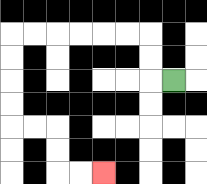{'start': '[7, 3]', 'end': '[4, 7]', 'path_directions': 'L,U,U,L,L,L,L,L,L,D,D,D,D,R,R,D,D,R,R', 'path_coordinates': '[[7, 3], [6, 3], [6, 2], [6, 1], [5, 1], [4, 1], [3, 1], [2, 1], [1, 1], [0, 1], [0, 2], [0, 3], [0, 4], [0, 5], [1, 5], [2, 5], [2, 6], [2, 7], [3, 7], [4, 7]]'}